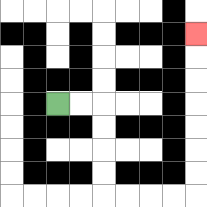{'start': '[2, 4]', 'end': '[8, 1]', 'path_directions': 'R,R,D,D,D,D,R,R,R,R,U,U,U,U,U,U,U', 'path_coordinates': '[[2, 4], [3, 4], [4, 4], [4, 5], [4, 6], [4, 7], [4, 8], [5, 8], [6, 8], [7, 8], [8, 8], [8, 7], [8, 6], [8, 5], [8, 4], [8, 3], [8, 2], [8, 1]]'}